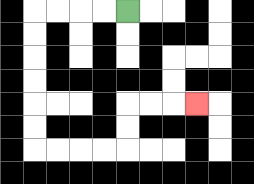{'start': '[5, 0]', 'end': '[8, 4]', 'path_directions': 'L,L,L,L,D,D,D,D,D,D,R,R,R,R,U,U,R,R,R', 'path_coordinates': '[[5, 0], [4, 0], [3, 0], [2, 0], [1, 0], [1, 1], [1, 2], [1, 3], [1, 4], [1, 5], [1, 6], [2, 6], [3, 6], [4, 6], [5, 6], [5, 5], [5, 4], [6, 4], [7, 4], [8, 4]]'}